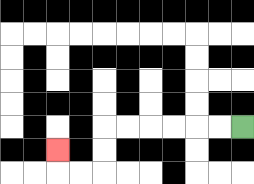{'start': '[10, 5]', 'end': '[2, 6]', 'path_directions': 'L,L,L,L,L,L,D,D,L,L,U', 'path_coordinates': '[[10, 5], [9, 5], [8, 5], [7, 5], [6, 5], [5, 5], [4, 5], [4, 6], [4, 7], [3, 7], [2, 7], [2, 6]]'}